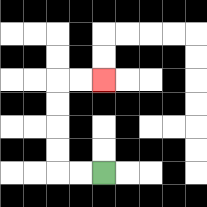{'start': '[4, 7]', 'end': '[4, 3]', 'path_directions': 'L,L,U,U,U,U,R,R', 'path_coordinates': '[[4, 7], [3, 7], [2, 7], [2, 6], [2, 5], [2, 4], [2, 3], [3, 3], [4, 3]]'}